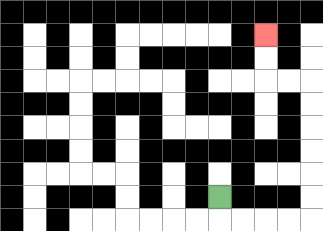{'start': '[9, 8]', 'end': '[11, 1]', 'path_directions': 'D,R,R,R,R,U,U,U,U,U,U,L,L,U,U', 'path_coordinates': '[[9, 8], [9, 9], [10, 9], [11, 9], [12, 9], [13, 9], [13, 8], [13, 7], [13, 6], [13, 5], [13, 4], [13, 3], [12, 3], [11, 3], [11, 2], [11, 1]]'}